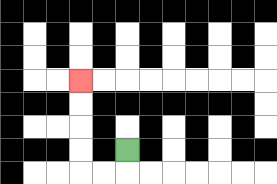{'start': '[5, 6]', 'end': '[3, 3]', 'path_directions': 'D,L,L,U,U,U,U', 'path_coordinates': '[[5, 6], [5, 7], [4, 7], [3, 7], [3, 6], [3, 5], [3, 4], [3, 3]]'}